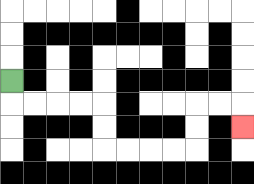{'start': '[0, 3]', 'end': '[10, 5]', 'path_directions': 'D,R,R,R,R,D,D,R,R,R,R,U,U,R,R,D', 'path_coordinates': '[[0, 3], [0, 4], [1, 4], [2, 4], [3, 4], [4, 4], [4, 5], [4, 6], [5, 6], [6, 6], [7, 6], [8, 6], [8, 5], [8, 4], [9, 4], [10, 4], [10, 5]]'}